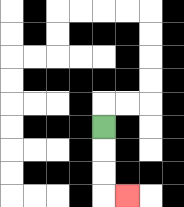{'start': '[4, 5]', 'end': '[5, 8]', 'path_directions': 'D,D,D,R', 'path_coordinates': '[[4, 5], [4, 6], [4, 7], [4, 8], [5, 8]]'}